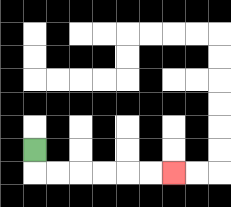{'start': '[1, 6]', 'end': '[7, 7]', 'path_directions': 'D,R,R,R,R,R,R', 'path_coordinates': '[[1, 6], [1, 7], [2, 7], [3, 7], [4, 7], [5, 7], [6, 7], [7, 7]]'}